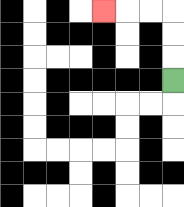{'start': '[7, 3]', 'end': '[4, 0]', 'path_directions': 'U,U,U,L,L,L', 'path_coordinates': '[[7, 3], [7, 2], [7, 1], [7, 0], [6, 0], [5, 0], [4, 0]]'}